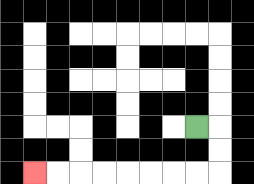{'start': '[8, 5]', 'end': '[1, 7]', 'path_directions': 'R,D,D,L,L,L,L,L,L,L,L', 'path_coordinates': '[[8, 5], [9, 5], [9, 6], [9, 7], [8, 7], [7, 7], [6, 7], [5, 7], [4, 7], [3, 7], [2, 7], [1, 7]]'}